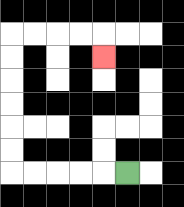{'start': '[5, 7]', 'end': '[4, 2]', 'path_directions': 'L,L,L,L,L,U,U,U,U,U,U,R,R,R,R,D', 'path_coordinates': '[[5, 7], [4, 7], [3, 7], [2, 7], [1, 7], [0, 7], [0, 6], [0, 5], [0, 4], [0, 3], [0, 2], [0, 1], [1, 1], [2, 1], [3, 1], [4, 1], [4, 2]]'}